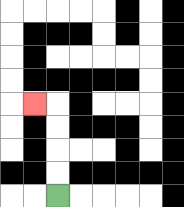{'start': '[2, 8]', 'end': '[1, 4]', 'path_directions': 'U,U,U,U,L', 'path_coordinates': '[[2, 8], [2, 7], [2, 6], [2, 5], [2, 4], [1, 4]]'}